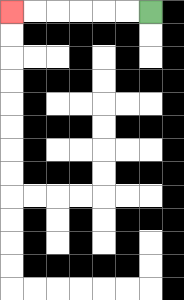{'start': '[6, 0]', 'end': '[0, 0]', 'path_directions': 'L,L,L,L,L,L', 'path_coordinates': '[[6, 0], [5, 0], [4, 0], [3, 0], [2, 0], [1, 0], [0, 0]]'}